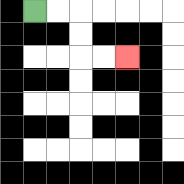{'start': '[1, 0]', 'end': '[5, 2]', 'path_directions': 'R,R,D,D,R,R', 'path_coordinates': '[[1, 0], [2, 0], [3, 0], [3, 1], [3, 2], [4, 2], [5, 2]]'}